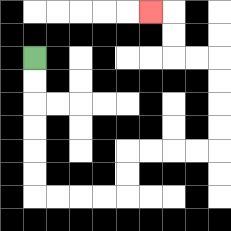{'start': '[1, 2]', 'end': '[6, 0]', 'path_directions': 'D,D,D,D,D,D,R,R,R,R,U,U,R,R,R,R,U,U,U,U,L,L,U,U,L', 'path_coordinates': '[[1, 2], [1, 3], [1, 4], [1, 5], [1, 6], [1, 7], [1, 8], [2, 8], [3, 8], [4, 8], [5, 8], [5, 7], [5, 6], [6, 6], [7, 6], [8, 6], [9, 6], [9, 5], [9, 4], [9, 3], [9, 2], [8, 2], [7, 2], [7, 1], [7, 0], [6, 0]]'}